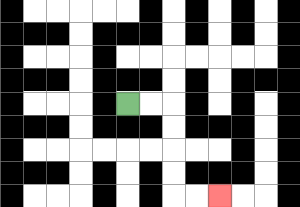{'start': '[5, 4]', 'end': '[9, 8]', 'path_directions': 'R,R,D,D,D,D,R,R', 'path_coordinates': '[[5, 4], [6, 4], [7, 4], [7, 5], [7, 6], [7, 7], [7, 8], [8, 8], [9, 8]]'}